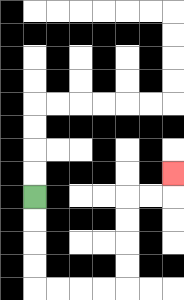{'start': '[1, 8]', 'end': '[7, 7]', 'path_directions': 'D,D,D,D,R,R,R,R,U,U,U,U,R,R,U', 'path_coordinates': '[[1, 8], [1, 9], [1, 10], [1, 11], [1, 12], [2, 12], [3, 12], [4, 12], [5, 12], [5, 11], [5, 10], [5, 9], [5, 8], [6, 8], [7, 8], [7, 7]]'}